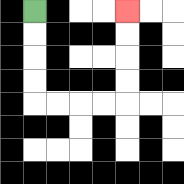{'start': '[1, 0]', 'end': '[5, 0]', 'path_directions': 'D,D,D,D,R,R,R,R,U,U,U,U', 'path_coordinates': '[[1, 0], [1, 1], [1, 2], [1, 3], [1, 4], [2, 4], [3, 4], [4, 4], [5, 4], [5, 3], [5, 2], [5, 1], [5, 0]]'}